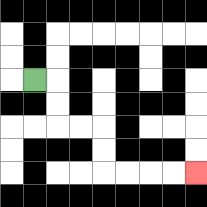{'start': '[1, 3]', 'end': '[8, 7]', 'path_directions': 'R,D,D,R,R,D,D,R,R,R,R', 'path_coordinates': '[[1, 3], [2, 3], [2, 4], [2, 5], [3, 5], [4, 5], [4, 6], [4, 7], [5, 7], [6, 7], [7, 7], [8, 7]]'}